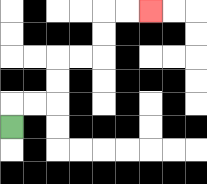{'start': '[0, 5]', 'end': '[6, 0]', 'path_directions': 'U,R,R,U,U,R,R,U,U,R,R', 'path_coordinates': '[[0, 5], [0, 4], [1, 4], [2, 4], [2, 3], [2, 2], [3, 2], [4, 2], [4, 1], [4, 0], [5, 0], [6, 0]]'}